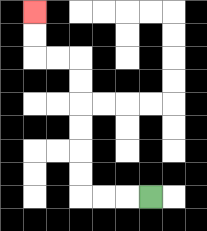{'start': '[6, 8]', 'end': '[1, 0]', 'path_directions': 'L,L,L,U,U,U,U,U,U,L,L,U,U', 'path_coordinates': '[[6, 8], [5, 8], [4, 8], [3, 8], [3, 7], [3, 6], [3, 5], [3, 4], [3, 3], [3, 2], [2, 2], [1, 2], [1, 1], [1, 0]]'}